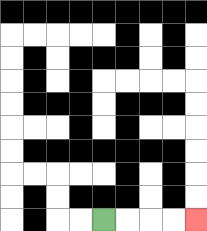{'start': '[4, 9]', 'end': '[8, 9]', 'path_directions': 'R,R,R,R', 'path_coordinates': '[[4, 9], [5, 9], [6, 9], [7, 9], [8, 9]]'}